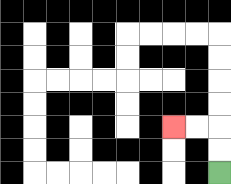{'start': '[9, 7]', 'end': '[7, 5]', 'path_directions': 'U,U,L,L', 'path_coordinates': '[[9, 7], [9, 6], [9, 5], [8, 5], [7, 5]]'}